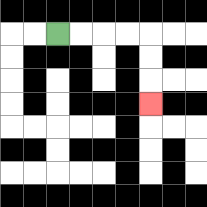{'start': '[2, 1]', 'end': '[6, 4]', 'path_directions': 'R,R,R,R,D,D,D', 'path_coordinates': '[[2, 1], [3, 1], [4, 1], [5, 1], [6, 1], [6, 2], [6, 3], [6, 4]]'}